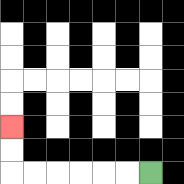{'start': '[6, 7]', 'end': '[0, 5]', 'path_directions': 'L,L,L,L,L,L,U,U', 'path_coordinates': '[[6, 7], [5, 7], [4, 7], [3, 7], [2, 7], [1, 7], [0, 7], [0, 6], [0, 5]]'}